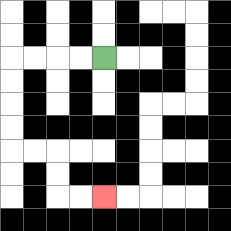{'start': '[4, 2]', 'end': '[4, 8]', 'path_directions': 'L,L,L,L,D,D,D,D,R,R,D,D,R,R', 'path_coordinates': '[[4, 2], [3, 2], [2, 2], [1, 2], [0, 2], [0, 3], [0, 4], [0, 5], [0, 6], [1, 6], [2, 6], [2, 7], [2, 8], [3, 8], [4, 8]]'}